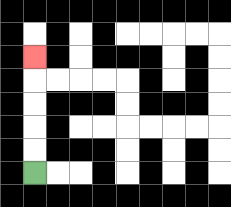{'start': '[1, 7]', 'end': '[1, 2]', 'path_directions': 'U,U,U,U,U', 'path_coordinates': '[[1, 7], [1, 6], [1, 5], [1, 4], [1, 3], [1, 2]]'}